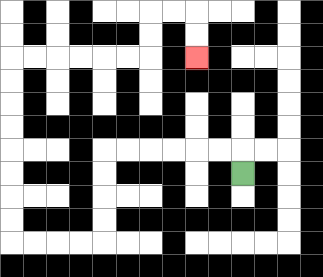{'start': '[10, 7]', 'end': '[8, 2]', 'path_directions': 'U,L,L,L,L,L,L,D,D,D,D,L,L,L,L,U,U,U,U,U,U,U,U,R,R,R,R,R,R,U,U,R,R,D,D', 'path_coordinates': '[[10, 7], [10, 6], [9, 6], [8, 6], [7, 6], [6, 6], [5, 6], [4, 6], [4, 7], [4, 8], [4, 9], [4, 10], [3, 10], [2, 10], [1, 10], [0, 10], [0, 9], [0, 8], [0, 7], [0, 6], [0, 5], [0, 4], [0, 3], [0, 2], [1, 2], [2, 2], [3, 2], [4, 2], [5, 2], [6, 2], [6, 1], [6, 0], [7, 0], [8, 0], [8, 1], [8, 2]]'}